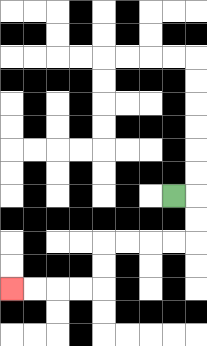{'start': '[7, 8]', 'end': '[0, 12]', 'path_directions': 'R,D,D,L,L,L,L,D,D,L,L,L,L', 'path_coordinates': '[[7, 8], [8, 8], [8, 9], [8, 10], [7, 10], [6, 10], [5, 10], [4, 10], [4, 11], [4, 12], [3, 12], [2, 12], [1, 12], [0, 12]]'}